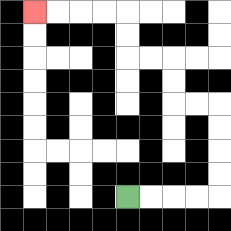{'start': '[5, 8]', 'end': '[1, 0]', 'path_directions': 'R,R,R,R,U,U,U,U,L,L,U,U,L,L,U,U,L,L,L,L', 'path_coordinates': '[[5, 8], [6, 8], [7, 8], [8, 8], [9, 8], [9, 7], [9, 6], [9, 5], [9, 4], [8, 4], [7, 4], [7, 3], [7, 2], [6, 2], [5, 2], [5, 1], [5, 0], [4, 0], [3, 0], [2, 0], [1, 0]]'}